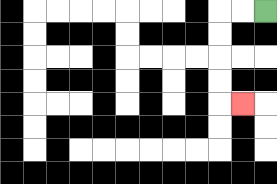{'start': '[11, 0]', 'end': '[10, 4]', 'path_directions': 'L,L,D,D,D,D,R', 'path_coordinates': '[[11, 0], [10, 0], [9, 0], [9, 1], [9, 2], [9, 3], [9, 4], [10, 4]]'}